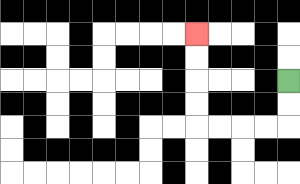{'start': '[12, 3]', 'end': '[8, 1]', 'path_directions': 'D,D,L,L,L,L,U,U,U,U', 'path_coordinates': '[[12, 3], [12, 4], [12, 5], [11, 5], [10, 5], [9, 5], [8, 5], [8, 4], [8, 3], [8, 2], [8, 1]]'}